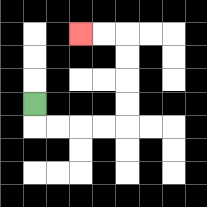{'start': '[1, 4]', 'end': '[3, 1]', 'path_directions': 'D,R,R,R,R,U,U,U,U,L,L', 'path_coordinates': '[[1, 4], [1, 5], [2, 5], [3, 5], [4, 5], [5, 5], [5, 4], [5, 3], [5, 2], [5, 1], [4, 1], [3, 1]]'}